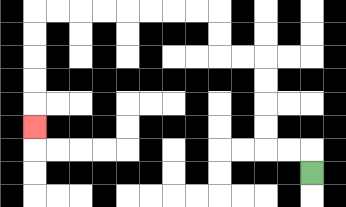{'start': '[13, 7]', 'end': '[1, 5]', 'path_directions': 'U,L,L,U,U,U,U,L,L,U,U,L,L,L,L,L,L,L,L,D,D,D,D,D', 'path_coordinates': '[[13, 7], [13, 6], [12, 6], [11, 6], [11, 5], [11, 4], [11, 3], [11, 2], [10, 2], [9, 2], [9, 1], [9, 0], [8, 0], [7, 0], [6, 0], [5, 0], [4, 0], [3, 0], [2, 0], [1, 0], [1, 1], [1, 2], [1, 3], [1, 4], [1, 5]]'}